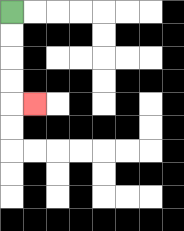{'start': '[0, 0]', 'end': '[1, 4]', 'path_directions': 'D,D,D,D,R', 'path_coordinates': '[[0, 0], [0, 1], [0, 2], [0, 3], [0, 4], [1, 4]]'}